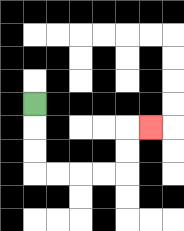{'start': '[1, 4]', 'end': '[6, 5]', 'path_directions': 'D,D,D,R,R,R,R,U,U,R', 'path_coordinates': '[[1, 4], [1, 5], [1, 6], [1, 7], [2, 7], [3, 7], [4, 7], [5, 7], [5, 6], [5, 5], [6, 5]]'}